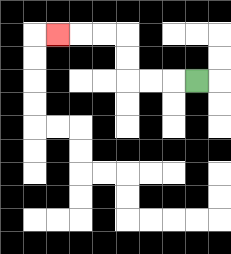{'start': '[8, 3]', 'end': '[2, 1]', 'path_directions': 'L,L,L,U,U,L,L,L', 'path_coordinates': '[[8, 3], [7, 3], [6, 3], [5, 3], [5, 2], [5, 1], [4, 1], [3, 1], [2, 1]]'}